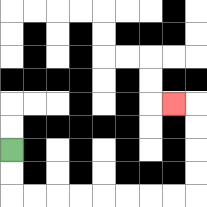{'start': '[0, 6]', 'end': '[7, 4]', 'path_directions': 'D,D,R,R,R,R,R,R,R,R,U,U,U,U,L', 'path_coordinates': '[[0, 6], [0, 7], [0, 8], [1, 8], [2, 8], [3, 8], [4, 8], [5, 8], [6, 8], [7, 8], [8, 8], [8, 7], [8, 6], [8, 5], [8, 4], [7, 4]]'}